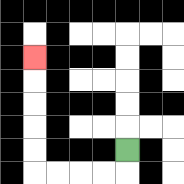{'start': '[5, 6]', 'end': '[1, 2]', 'path_directions': 'D,L,L,L,L,U,U,U,U,U', 'path_coordinates': '[[5, 6], [5, 7], [4, 7], [3, 7], [2, 7], [1, 7], [1, 6], [1, 5], [1, 4], [1, 3], [1, 2]]'}